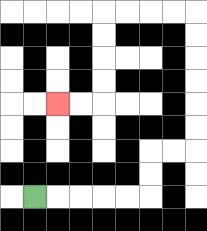{'start': '[1, 8]', 'end': '[2, 4]', 'path_directions': 'R,R,R,R,R,U,U,R,R,U,U,U,U,U,U,L,L,L,L,D,D,D,D,L,L', 'path_coordinates': '[[1, 8], [2, 8], [3, 8], [4, 8], [5, 8], [6, 8], [6, 7], [6, 6], [7, 6], [8, 6], [8, 5], [8, 4], [8, 3], [8, 2], [8, 1], [8, 0], [7, 0], [6, 0], [5, 0], [4, 0], [4, 1], [4, 2], [4, 3], [4, 4], [3, 4], [2, 4]]'}